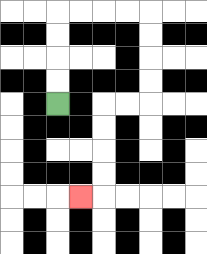{'start': '[2, 4]', 'end': '[3, 8]', 'path_directions': 'U,U,U,U,R,R,R,R,D,D,D,D,L,L,D,D,D,D,L', 'path_coordinates': '[[2, 4], [2, 3], [2, 2], [2, 1], [2, 0], [3, 0], [4, 0], [5, 0], [6, 0], [6, 1], [6, 2], [6, 3], [6, 4], [5, 4], [4, 4], [4, 5], [4, 6], [4, 7], [4, 8], [3, 8]]'}